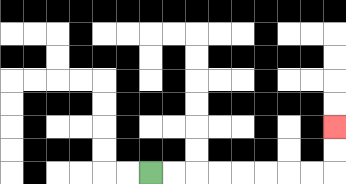{'start': '[6, 7]', 'end': '[14, 5]', 'path_directions': 'R,R,R,R,R,R,R,R,U,U', 'path_coordinates': '[[6, 7], [7, 7], [8, 7], [9, 7], [10, 7], [11, 7], [12, 7], [13, 7], [14, 7], [14, 6], [14, 5]]'}